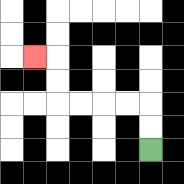{'start': '[6, 6]', 'end': '[1, 2]', 'path_directions': 'U,U,L,L,L,L,U,U,L', 'path_coordinates': '[[6, 6], [6, 5], [6, 4], [5, 4], [4, 4], [3, 4], [2, 4], [2, 3], [2, 2], [1, 2]]'}